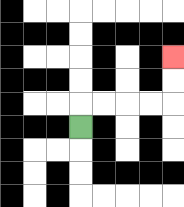{'start': '[3, 5]', 'end': '[7, 2]', 'path_directions': 'U,R,R,R,R,U,U', 'path_coordinates': '[[3, 5], [3, 4], [4, 4], [5, 4], [6, 4], [7, 4], [7, 3], [7, 2]]'}